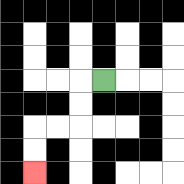{'start': '[4, 3]', 'end': '[1, 7]', 'path_directions': 'L,D,D,L,L,D,D', 'path_coordinates': '[[4, 3], [3, 3], [3, 4], [3, 5], [2, 5], [1, 5], [1, 6], [1, 7]]'}